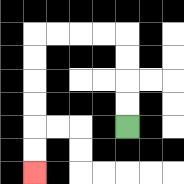{'start': '[5, 5]', 'end': '[1, 7]', 'path_directions': 'U,U,U,U,L,L,L,L,D,D,D,D,D,D', 'path_coordinates': '[[5, 5], [5, 4], [5, 3], [5, 2], [5, 1], [4, 1], [3, 1], [2, 1], [1, 1], [1, 2], [1, 3], [1, 4], [1, 5], [1, 6], [1, 7]]'}